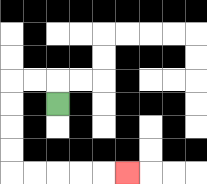{'start': '[2, 4]', 'end': '[5, 7]', 'path_directions': 'U,L,L,D,D,D,D,R,R,R,R,R', 'path_coordinates': '[[2, 4], [2, 3], [1, 3], [0, 3], [0, 4], [0, 5], [0, 6], [0, 7], [1, 7], [2, 7], [3, 7], [4, 7], [5, 7]]'}